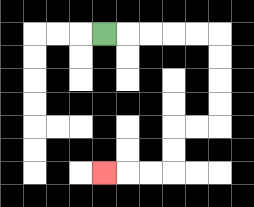{'start': '[4, 1]', 'end': '[4, 7]', 'path_directions': 'R,R,R,R,R,D,D,D,D,L,L,D,D,L,L,L', 'path_coordinates': '[[4, 1], [5, 1], [6, 1], [7, 1], [8, 1], [9, 1], [9, 2], [9, 3], [9, 4], [9, 5], [8, 5], [7, 5], [7, 6], [7, 7], [6, 7], [5, 7], [4, 7]]'}